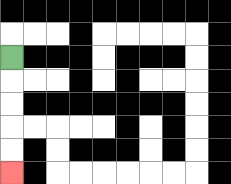{'start': '[0, 2]', 'end': '[0, 7]', 'path_directions': 'D,D,D,D,D', 'path_coordinates': '[[0, 2], [0, 3], [0, 4], [0, 5], [0, 6], [0, 7]]'}